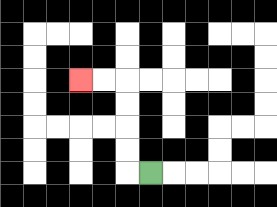{'start': '[6, 7]', 'end': '[3, 3]', 'path_directions': 'L,U,U,U,U,L,L', 'path_coordinates': '[[6, 7], [5, 7], [5, 6], [5, 5], [5, 4], [5, 3], [4, 3], [3, 3]]'}